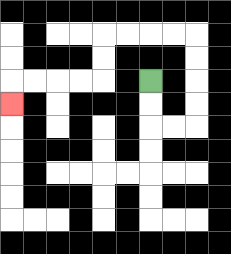{'start': '[6, 3]', 'end': '[0, 4]', 'path_directions': 'D,D,R,R,U,U,U,U,L,L,L,L,D,D,L,L,L,L,D', 'path_coordinates': '[[6, 3], [6, 4], [6, 5], [7, 5], [8, 5], [8, 4], [8, 3], [8, 2], [8, 1], [7, 1], [6, 1], [5, 1], [4, 1], [4, 2], [4, 3], [3, 3], [2, 3], [1, 3], [0, 3], [0, 4]]'}